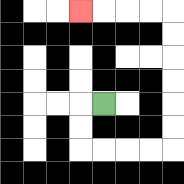{'start': '[4, 4]', 'end': '[3, 0]', 'path_directions': 'L,D,D,R,R,R,R,U,U,U,U,U,U,L,L,L,L', 'path_coordinates': '[[4, 4], [3, 4], [3, 5], [3, 6], [4, 6], [5, 6], [6, 6], [7, 6], [7, 5], [7, 4], [7, 3], [7, 2], [7, 1], [7, 0], [6, 0], [5, 0], [4, 0], [3, 0]]'}